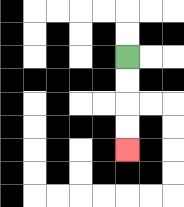{'start': '[5, 2]', 'end': '[5, 6]', 'path_directions': 'D,D,D,D', 'path_coordinates': '[[5, 2], [5, 3], [5, 4], [5, 5], [5, 6]]'}